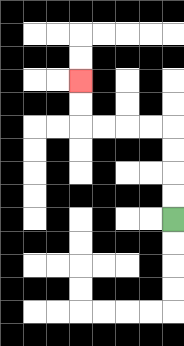{'start': '[7, 9]', 'end': '[3, 3]', 'path_directions': 'U,U,U,U,L,L,L,L,U,U', 'path_coordinates': '[[7, 9], [7, 8], [7, 7], [7, 6], [7, 5], [6, 5], [5, 5], [4, 5], [3, 5], [3, 4], [3, 3]]'}